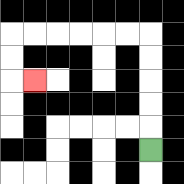{'start': '[6, 6]', 'end': '[1, 3]', 'path_directions': 'U,U,U,U,U,L,L,L,L,L,L,D,D,R', 'path_coordinates': '[[6, 6], [6, 5], [6, 4], [6, 3], [6, 2], [6, 1], [5, 1], [4, 1], [3, 1], [2, 1], [1, 1], [0, 1], [0, 2], [0, 3], [1, 3]]'}